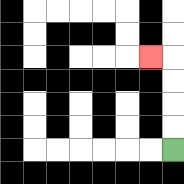{'start': '[7, 6]', 'end': '[6, 2]', 'path_directions': 'U,U,U,U,L', 'path_coordinates': '[[7, 6], [7, 5], [7, 4], [7, 3], [7, 2], [6, 2]]'}